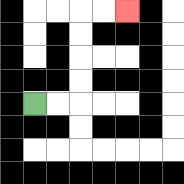{'start': '[1, 4]', 'end': '[5, 0]', 'path_directions': 'R,R,U,U,U,U,R,R', 'path_coordinates': '[[1, 4], [2, 4], [3, 4], [3, 3], [3, 2], [3, 1], [3, 0], [4, 0], [5, 0]]'}